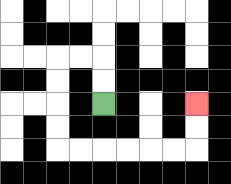{'start': '[4, 4]', 'end': '[8, 4]', 'path_directions': 'U,U,L,L,D,D,D,D,R,R,R,R,R,R,U,U', 'path_coordinates': '[[4, 4], [4, 3], [4, 2], [3, 2], [2, 2], [2, 3], [2, 4], [2, 5], [2, 6], [3, 6], [4, 6], [5, 6], [6, 6], [7, 6], [8, 6], [8, 5], [8, 4]]'}